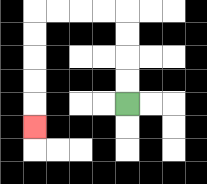{'start': '[5, 4]', 'end': '[1, 5]', 'path_directions': 'U,U,U,U,L,L,L,L,D,D,D,D,D', 'path_coordinates': '[[5, 4], [5, 3], [5, 2], [5, 1], [5, 0], [4, 0], [3, 0], [2, 0], [1, 0], [1, 1], [1, 2], [1, 3], [1, 4], [1, 5]]'}